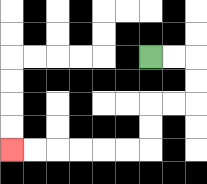{'start': '[6, 2]', 'end': '[0, 6]', 'path_directions': 'R,R,D,D,L,L,D,D,L,L,L,L,L,L', 'path_coordinates': '[[6, 2], [7, 2], [8, 2], [8, 3], [8, 4], [7, 4], [6, 4], [6, 5], [6, 6], [5, 6], [4, 6], [3, 6], [2, 6], [1, 6], [0, 6]]'}